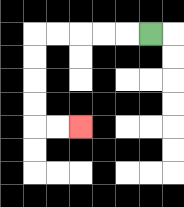{'start': '[6, 1]', 'end': '[3, 5]', 'path_directions': 'L,L,L,L,L,D,D,D,D,R,R', 'path_coordinates': '[[6, 1], [5, 1], [4, 1], [3, 1], [2, 1], [1, 1], [1, 2], [1, 3], [1, 4], [1, 5], [2, 5], [3, 5]]'}